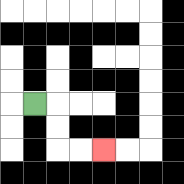{'start': '[1, 4]', 'end': '[4, 6]', 'path_directions': 'R,D,D,R,R', 'path_coordinates': '[[1, 4], [2, 4], [2, 5], [2, 6], [3, 6], [4, 6]]'}